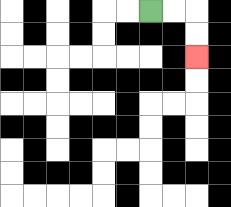{'start': '[6, 0]', 'end': '[8, 2]', 'path_directions': 'R,R,D,D', 'path_coordinates': '[[6, 0], [7, 0], [8, 0], [8, 1], [8, 2]]'}